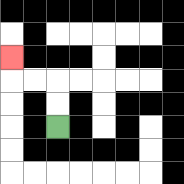{'start': '[2, 5]', 'end': '[0, 2]', 'path_directions': 'U,U,L,L,U', 'path_coordinates': '[[2, 5], [2, 4], [2, 3], [1, 3], [0, 3], [0, 2]]'}